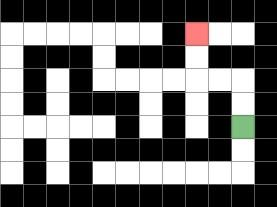{'start': '[10, 5]', 'end': '[8, 1]', 'path_directions': 'U,U,L,L,U,U', 'path_coordinates': '[[10, 5], [10, 4], [10, 3], [9, 3], [8, 3], [8, 2], [8, 1]]'}